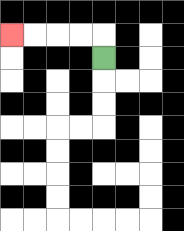{'start': '[4, 2]', 'end': '[0, 1]', 'path_directions': 'U,L,L,L,L', 'path_coordinates': '[[4, 2], [4, 1], [3, 1], [2, 1], [1, 1], [0, 1]]'}